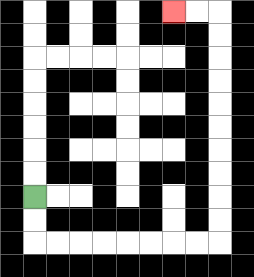{'start': '[1, 8]', 'end': '[7, 0]', 'path_directions': 'D,D,R,R,R,R,R,R,R,R,U,U,U,U,U,U,U,U,U,U,L,L', 'path_coordinates': '[[1, 8], [1, 9], [1, 10], [2, 10], [3, 10], [4, 10], [5, 10], [6, 10], [7, 10], [8, 10], [9, 10], [9, 9], [9, 8], [9, 7], [9, 6], [9, 5], [9, 4], [9, 3], [9, 2], [9, 1], [9, 0], [8, 0], [7, 0]]'}